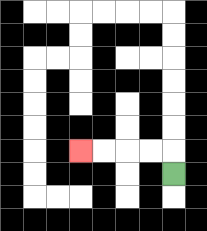{'start': '[7, 7]', 'end': '[3, 6]', 'path_directions': 'U,L,L,L,L', 'path_coordinates': '[[7, 7], [7, 6], [6, 6], [5, 6], [4, 6], [3, 6]]'}